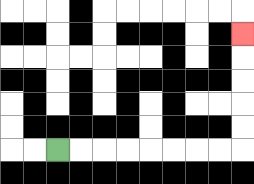{'start': '[2, 6]', 'end': '[10, 1]', 'path_directions': 'R,R,R,R,R,R,R,R,U,U,U,U,U', 'path_coordinates': '[[2, 6], [3, 6], [4, 6], [5, 6], [6, 6], [7, 6], [8, 6], [9, 6], [10, 6], [10, 5], [10, 4], [10, 3], [10, 2], [10, 1]]'}